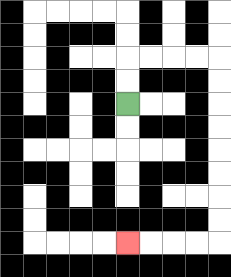{'start': '[5, 4]', 'end': '[5, 10]', 'path_directions': 'U,U,R,R,R,R,D,D,D,D,D,D,D,D,L,L,L,L', 'path_coordinates': '[[5, 4], [5, 3], [5, 2], [6, 2], [7, 2], [8, 2], [9, 2], [9, 3], [9, 4], [9, 5], [9, 6], [9, 7], [9, 8], [9, 9], [9, 10], [8, 10], [7, 10], [6, 10], [5, 10]]'}